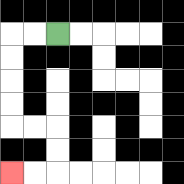{'start': '[2, 1]', 'end': '[0, 7]', 'path_directions': 'L,L,D,D,D,D,R,R,D,D,L,L', 'path_coordinates': '[[2, 1], [1, 1], [0, 1], [0, 2], [0, 3], [0, 4], [0, 5], [1, 5], [2, 5], [2, 6], [2, 7], [1, 7], [0, 7]]'}